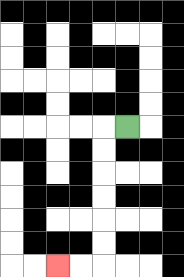{'start': '[5, 5]', 'end': '[2, 11]', 'path_directions': 'L,D,D,D,D,D,D,L,L', 'path_coordinates': '[[5, 5], [4, 5], [4, 6], [4, 7], [4, 8], [4, 9], [4, 10], [4, 11], [3, 11], [2, 11]]'}